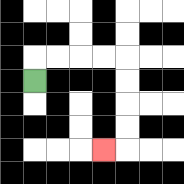{'start': '[1, 3]', 'end': '[4, 6]', 'path_directions': 'U,R,R,R,R,D,D,D,D,L', 'path_coordinates': '[[1, 3], [1, 2], [2, 2], [3, 2], [4, 2], [5, 2], [5, 3], [5, 4], [5, 5], [5, 6], [4, 6]]'}